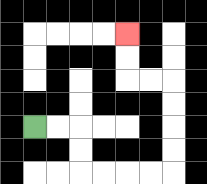{'start': '[1, 5]', 'end': '[5, 1]', 'path_directions': 'R,R,D,D,R,R,R,R,U,U,U,U,L,L,U,U', 'path_coordinates': '[[1, 5], [2, 5], [3, 5], [3, 6], [3, 7], [4, 7], [5, 7], [6, 7], [7, 7], [7, 6], [7, 5], [7, 4], [7, 3], [6, 3], [5, 3], [5, 2], [5, 1]]'}